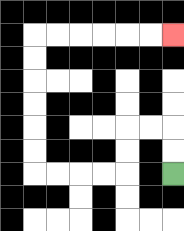{'start': '[7, 7]', 'end': '[7, 1]', 'path_directions': 'U,U,L,L,D,D,L,L,L,L,U,U,U,U,U,U,R,R,R,R,R,R', 'path_coordinates': '[[7, 7], [7, 6], [7, 5], [6, 5], [5, 5], [5, 6], [5, 7], [4, 7], [3, 7], [2, 7], [1, 7], [1, 6], [1, 5], [1, 4], [1, 3], [1, 2], [1, 1], [2, 1], [3, 1], [4, 1], [5, 1], [6, 1], [7, 1]]'}